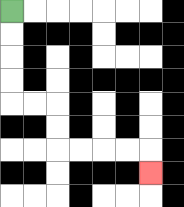{'start': '[0, 0]', 'end': '[6, 7]', 'path_directions': 'D,D,D,D,R,R,D,D,R,R,R,R,D', 'path_coordinates': '[[0, 0], [0, 1], [0, 2], [0, 3], [0, 4], [1, 4], [2, 4], [2, 5], [2, 6], [3, 6], [4, 6], [5, 6], [6, 6], [6, 7]]'}